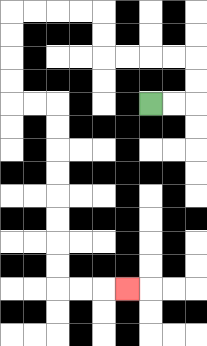{'start': '[6, 4]', 'end': '[5, 12]', 'path_directions': 'R,R,U,U,L,L,L,L,U,U,L,L,L,L,D,D,D,D,R,R,D,D,D,D,D,D,D,D,R,R,R', 'path_coordinates': '[[6, 4], [7, 4], [8, 4], [8, 3], [8, 2], [7, 2], [6, 2], [5, 2], [4, 2], [4, 1], [4, 0], [3, 0], [2, 0], [1, 0], [0, 0], [0, 1], [0, 2], [0, 3], [0, 4], [1, 4], [2, 4], [2, 5], [2, 6], [2, 7], [2, 8], [2, 9], [2, 10], [2, 11], [2, 12], [3, 12], [4, 12], [5, 12]]'}